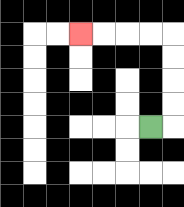{'start': '[6, 5]', 'end': '[3, 1]', 'path_directions': 'R,U,U,U,U,L,L,L,L', 'path_coordinates': '[[6, 5], [7, 5], [7, 4], [7, 3], [7, 2], [7, 1], [6, 1], [5, 1], [4, 1], [3, 1]]'}